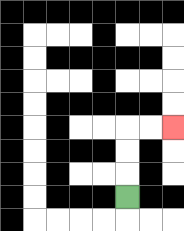{'start': '[5, 8]', 'end': '[7, 5]', 'path_directions': 'U,U,U,R,R', 'path_coordinates': '[[5, 8], [5, 7], [5, 6], [5, 5], [6, 5], [7, 5]]'}